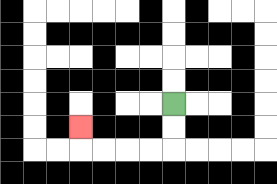{'start': '[7, 4]', 'end': '[3, 5]', 'path_directions': 'D,D,L,L,L,L,U', 'path_coordinates': '[[7, 4], [7, 5], [7, 6], [6, 6], [5, 6], [4, 6], [3, 6], [3, 5]]'}